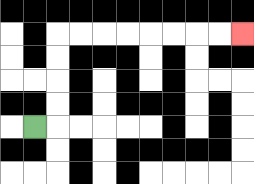{'start': '[1, 5]', 'end': '[10, 1]', 'path_directions': 'R,U,U,U,U,R,R,R,R,R,R,R,R', 'path_coordinates': '[[1, 5], [2, 5], [2, 4], [2, 3], [2, 2], [2, 1], [3, 1], [4, 1], [5, 1], [6, 1], [7, 1], [8, 1], [9, 1], [10, 1]]'}